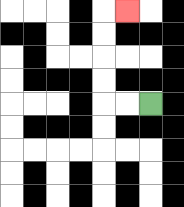{'start': '[6, 4]', 'end': '[5, 0]', 'path_directions': 'L,L,U,U,U,U,R', 'path_coordinates': '[[6, 4], [5, 4], [4, 4], [4, 3], [4, 2], [4, 1], [4, 0], [5, 0]]'}